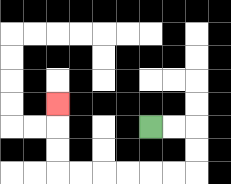{'start': '[6, 5]', 'end': '[2, 4]', 'path_directions': 'R,R,D,D,L,L,L,L,L,L,U,U,U', 'path_coordinates': '[[6, 5], [7, 5], [8, 5], [8, 6], [8, 7], [7, 7], [6, 7], [5, 7], [4, 7], [3, 7], [2, 7], [2, 6], [2, 5], [2, 4]]'}